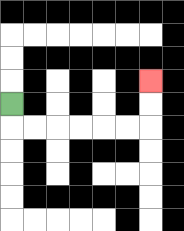{'start': '[0, 4]', 'end': '[6, 3]', 'path_directions': 'D,R,R,R,R,R,R,U,U', 'path_coordinates': '[[0, 4], [0, 5], [1, 5], [2, 5], [3, 5], [4, 5], [5, 5], [6, 5], [6, 4], [6, 3]]'}